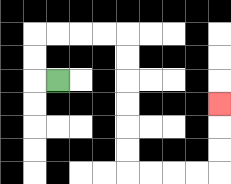{'start': '[2, 3]', 'end': '[9, 4]', 'path_directions': 'L,U,U,R,R,R,R,D,D,D,D,D,D,R,R,R,R,U,U,U', 'path_coordinates': '[[2, 3], [1, 3], [1, 2], [1, 1], [2, 1], [3, 1], [4, 1], [5, 1], [5, 2], [5, 3], [5, 4], [5, 5], [5, 6], [5, 7], [6, 7], [7, 7], [8, 7], [9, 7], [9, 6], [9, 5], [9, 4]]'}